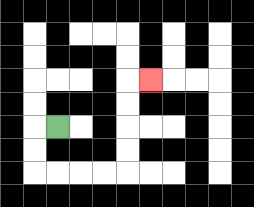{'start': '[2, 5]', 'end': '[6, 3]', 'path_directions': 'L,D,D,R,R,R,R,U,U,U,U,R', 'path_coordinates': '[[2, 5], [1, 5], [1, 6], [1, 7], [2, 7], [3, 7], [4, 7], [5, 7], [5, 6], [5, 5], [5, 4], [5, 3], [6, 3]]'}